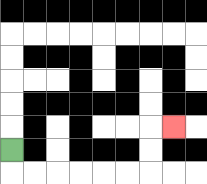{'start': '[0, 6]', 'end': '[7, 5]', 'path_directions': 'D,R,R,R,R,R,R,U,U,R', 'path_coordinates': '[[0, 6], [0, 7], [1, 7], [2, 7], [3, 7], [4, 7], [5, 7], [6, 7], [6, 6], [6, 5], [7, 5]]'}